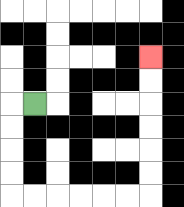{'start': '[1, 4]', 'end': '[6, 2]', 'path_directions': 'L,D,D,D,D,R,R,R,R,R,R,U,U,U,U,U,U', 'path_coordinates': '[[1, 4], [0, 4], [0, 5], [0, 6], [0, 7], [0, 8], [1, 8], [2, 8], [3, 8], [4, 8], [5, 8], [6, 8], [6, 7], [6, 6], [6, 5], [6, 4], [6, 3], [6, 2]]'}